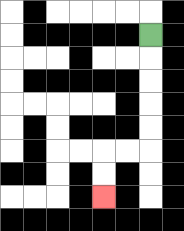{'start': '[6, 1]', 'end': '[4, 8]', 'path_directions': 'D,D,D,D,D,L,L,D,D', 'path_coordinates': '[[6, 1], [6, 2], [6, 3], [6, 4], [6, 5], [6, 6], [5, 6], [4, 6], [4, 7], [4, 8]]'}